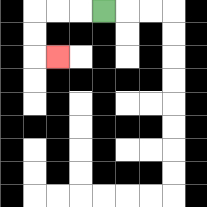{'start': '[4, 0]', 'end': '[2, 2]', 'path_directions': 'L,L,L,D,D,R', 'path_coordinates': '[[4, 0], [3, 0], [2, 0], [1, 0], [1, 1], [1, 2], [2, 2]]'}